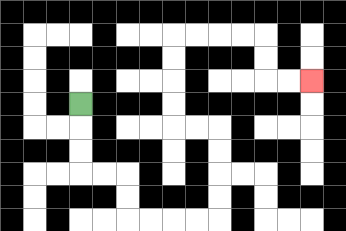{'start': '[3, 4]', 'end': '[13, 3]', 'path_directions': 'D,D,D,R,R,D,D,R,R,R,R,U,U,U,U,L,L,U,U,U,U,R,R,R,R,D,D,R,R', 'path_coordinates': '[[3, 4], [3, 5], [3, 6], [3, 7], [4, 7], [5, 7], [5, 8], [5, 9], [6, 9], [7, 9], [8, 9], [9, 9], [9, 8], [9, 7], [9, 6], [9, 5], [8, 5], [7, 5], [7, 4], [7, 3], [7, 2], [7, 1], [8, 1], [9, 1], [10, 1], [11, 1], [11, 2], [11, 3], [12, 3], [13, 3]]'}